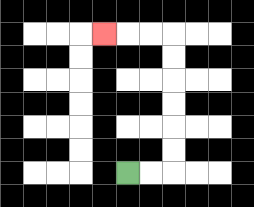{'start': '[5, 7]', 'end': '[4, 1]', 'path_directions': 'R,R,U,U,U,U,U,U,L,L,L', 'path_coordinates': '[[5, 7], [6, 7], [7, 7], [7, 6], [7, 5], [7, 4], [7, 3], [7, 2], [7, 1], [6, 1], [5, 1], [4, 1]]'}